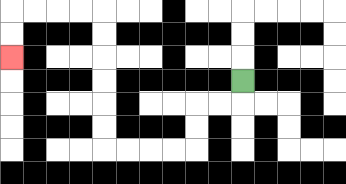{'start': '[10, 3]', 'end': '[0, 2]', 'path_directions': 'D,L,L,D,D,L,L,L,L,U,U,U,U,U,U,L,L,L,L,D,D', 'path_coordinates': '[[10, 3], [10, 4], [9, 4], [8, 4], [8, 5], [8, 6], [7, 6], [6, 6], [5, 6], [4, 6], [4, 5], [4, 4], [4, 3], [4, 2], [4, 1], [4, 0], [3, 0], [2, 0], [1, 0], [0, 0], [0, 1], [0, 2]]'}